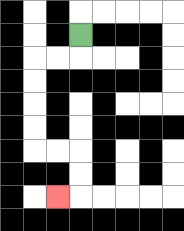{'start': '[3, 1]', 'end': '[2, 8]', 'path_directions': 'D,L,L,D,D,D,D,R,R,D,D,L', 'path_coordinates': '[[3, 1], [3, 2], [2, 2], [1, 2], [1, 3], [1, 4], [1, 5], [1, 6], [2, 6], [3, 6], [3, 7], [3, 8], [2, 8]]'}